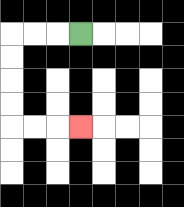{'start': '[3, 1]', 'end': '[3, 5]', 'path_directions': 'L,L,L,D,D,D,D,R,R,R', 'path_coordinates': '[[3, 1], [2, 1], [1, 1], [0, 1], [0, 2], [0, 3], [0, 4], [0, 5], [1, 5], [2, 5], [3, 5]]'}